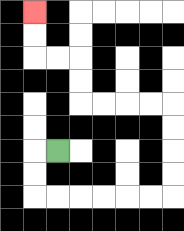{'start': '[2, 6]', 'end': '[1, 0]', 'path_directions': 'L,D,D,R,R,R,R,R,R,U,U,U,U,L,L,L,L,U,U,L,L,U,U', 'path_coordinates': '[[2, 6], [1, 6], [1, 7], [1, 8], [2, 8], [3, 8], [4, 8], [5, 8], [6, 8], [7, 8], [7, 7], [7, 6], [7, 5], [7, 4], [6, 4], [5, 4], [4, 4], [3, 4], [3, 3], [3, 2], [2, 2], [1, 2], [1, 1], [1, 0]]'}